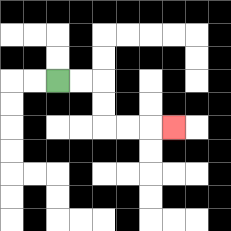{'start': '[2, 3]', 'end': '[7, 5]', 'path_directions': 'R,R,D,D,R,R,R', 'path_coordinates': '[[2, 3], [3, 3], [4, 3], [4, 4], [4, 5], [5, 5], [6, 5], [7, 5]]'}